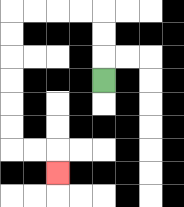{'start': '[4, 3]', 'end': '[2, 7]', 'path_directions': 'U,U,U,L,L,L,L,D,D,D,D,D,D,R,R,D', 'path_coordinates': '[[4, 3], [4, 2], [4, 1], [4, 0], [3, 0], [2, 0], [1, 0], [0, 0], [0, 1], [0, 2], [0, 3], [0, 4], [0, 5], [0, 6], [1, 6], [2, 6], [2, 7]]'}